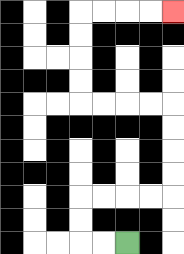{'start': '[5, 10]', 'end': '[7, 0]', 'path_directions': 'L,L,U,U,R,R,R,R,U,U,U,U,L,L,L,L,U,U,U,U,R,R,R,R', 'path_coordinates': '[[5, 10], [4, 10], [3, 10], [3, 9], [3, 8], [4, 8], [5, 8], [6, 8], [7, 8], [7, 7], [7, 6], [7, 5], [7, 4], [6, 4], [5, 4], [4, 4], [3, 4], [3, 3], [3, 2], [3, 1], [3, 0], [4, 0], [5, 0], [6, 0], [7, 0]]'}